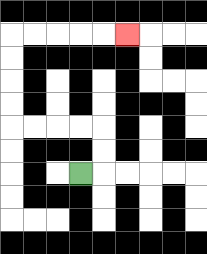{'start': '[3, 7]', 'end': '[5, 1]', 'path_directions': 'R,U,U,L,L,L,L,U,U,U,U,R,R,R,R,R', 'path_coordinates': '[[3, 7], [4, 7], [4, 6], [4, 5], [3, 5], [2, 5], [1, 5], [0, 5], [0, 4], [0, 3], [0, 2], [0, 1], [1, 1], [2, 1], [3, 1], [4, 1], [5, 1]]'}